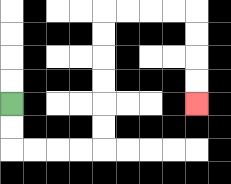{'start': '[0, 4]', 'end': '[8, 4]', 'path_directions': 'D,D,R,R,R,R,U,U,U,U,U,U,R,R,R,R,D,D,D,D', 'path_coordinates': '[[0, 4], [0, 5], [0, 6], [1, 6], [2, 6], [3, 6], [4, 6], [4, 5], [4, 4], [4, 3], [4, 2], [4, 1], [4, 0], [5, 0], [6, 0], [7, 0], [8, 0], [8, 1], [8, 2], [8, 3], [8, 4]]'}